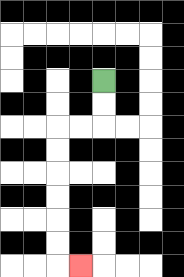{'start': '[4, 3]', 'end': '[3, 11]', 'path_directions': 'D,D,L,L,D,D,D,D,D,D,R', 'path_coordinates': '[[4, 3], [4, 4], [4, 5], [3, 5], [2, 5], [2, 6], [2, 7], [2, 8], [2, 9], [2, 10], [2, 11], [3, 11]]'}